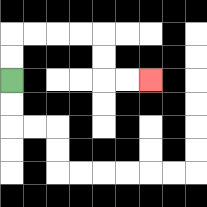{'start': '[0, 3]', 'end': '[6, 3]', 'path_directions': 'U,U,R,R,R,R,D,D,R,R', 'path_coordinates': '[[0, 3], [0, 2], [0, 1], [1, 1], [2, 1], [3, 1], [4, 1], [4, 2], [4, 3], [5, 3], [6, 3]]'}